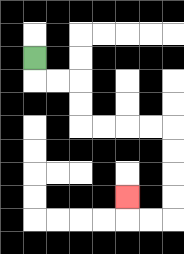{'start': '[1, 2]', 'end': '[5, 8]', 'path_directions': 'D,R,R,D,D,R,R,R,R,D,D,D,D,L,L,U', 'path_coordinates': '[[1, 2], [1, 3], [2, 3], [3, 3], [3, 4], [3, 5], [4, 5], [5, 5], [6, 5], [7, 5], [7, 6], [7, 7], [7, 8], [7, 9], [6, 9], [5, 9], [5, 8]]'}